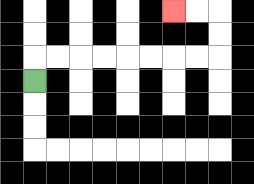{'start': '[1, 3]', 'end': '[7, 0]', 'path_directions': 'U,R,R,R,R,R,R,R,R,U,U,L,L', 'path_coordinates': '[[1, 3], [1, 2], [2, 2], [3, 2], [4, 2], [5, 2], [6, 2], [7, 2], [8, 2], [9, 2], [9, 1], [9, 0], [8, 0], [7, 0]]'}